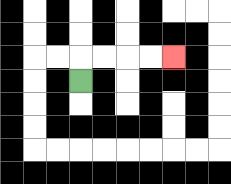{'start': '[3, 3]', 'end': '[7, 2]', 'path_directions': 'U,R,R,R,R', 'path_coordinates': '[[3, 3], [3, 2], [4, 2], [5, 2], [6, 2], [7, 2]]'}